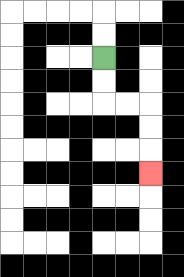{'start': '[4, 2]', 'end': '[6, 7]', 'path_directions': 'D,D,R,R,D,D,D', 'path_coordinates': '[[4, 2], [4, 3], [4, 4], [5, 4], [6, 4], [6, 5], [6, 6], [6, 7]]'}